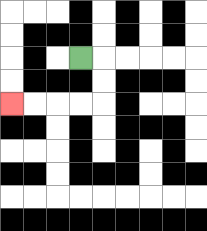{'start': '[3, 2]', 'end': '[0, 4]', 'path_directions': 'R,D,D,L,L,L,L', 'path_coordinates': '[[3, 2], [4, 2], [4, 3], [4, 4], [3, 4], [2, 4], [1, 4], [0, 4]]'}